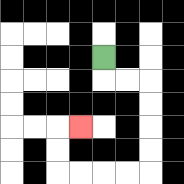{'start': '[4, 2]', 'end': '[3, 5]', 'path_directions': 'D,R,R,D,D,D,D,L,L,L,L,U,U,R', 'path_coordinates': '[[4, 2], [4, 3], [5, 3], [6, 3], [6, 4], [6, 5], [6, 6], [6, 7], [5, 7], [4, 7], [3, 7], [2, 7], [2, 6], [2, 5], [3, 5]]'}